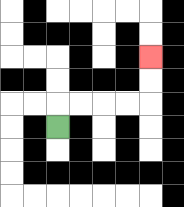{'start': '[2, 5]', 'end': '[6, 2]', 'path_directions': 'U,R,R,R,R,U,U', 'path_coordinates': '[[2, 5], [2, 4], [3, 4], [4, 4], [5, 4], [6, 4], [6, 3], [6, 2]]'}